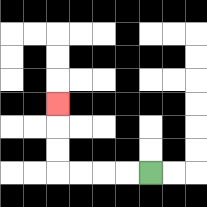{'start': '[6, 7]', 'end': '[2, 4]', 'path_directions': 'L,L,L,L,U,U,U', 'path_coordinates': '[[6, 7], [5, 7], [4, 7], [3, 7], [2, 7], [2, 6], [2, 5], [2, 4]]'}